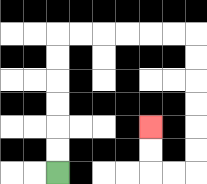{'start': '[2, 7]', 'end': '[6, 5]', 'path_directions': 'U,U,U,U,U,U,R,R,R,R,R,R,D,D,D,D,D,D,L,L,U,U', 'path_coordinates': '[[2, 7], [2, 6], [2, 5], [2, 4], [2, 3], [2, 2], [2, 1], [3, 1], [4, 1], [5, 1], [6, 1], [7, 1], [8, 1], [8, 2], [8, 3], [8, 4], [8, 5], [8, 6], [8, 7], [7, 7], [6, 7], [6, 6], [6, 5]]'}